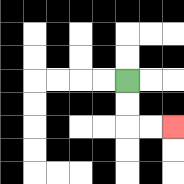{'start': '[5, 3]', 'end': '[7, 5]', 'path_directions': 'D,D,R,R', 'path_coordinates': '[[5, 3], [5, 4], [5, 5], [6, 5], [7, 5]]'}